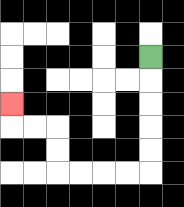{'start': '[6, 2]', 'end': '[0, 4]', 'path_directions': 'D,D,D,D,D,L,L,L,L,U,U,L,L,U', 'path_coordinates': '[[6, 2], [6, 3], [6, 4], [6, 5], [6, 6], [6, 7], [5, 7], [4, 7], [3, 7], [2, 7], [2, 6], [2, 5], [1, 5], [0, 5], [0, 4]]'}